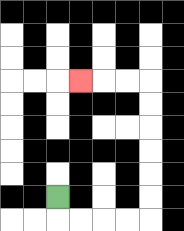{'start': '[2, 8]', 'end': '[3, 3]', 'path_directions': 'D,R,R,R,R,U,U,U,U,U,U,L,L,L', 'path_coordinates': '[[2, 8], [2, 9], [3, 9], [4, 9], [5, 9], [6, 9], [6, 8], [6, 7], [6, 6], [6, 5], [6, 4], [6, 3], [5, 3], [4, 3], [3, 3]]'}